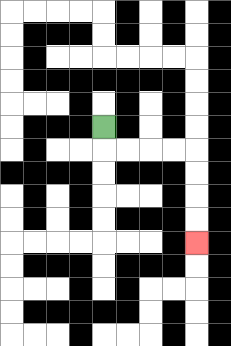{'start': '[4, 5]', 'end': '[8, 10]', 'path_directions': 'D,R,R,R,R,D,D,D,D', 'path_coordinates': '[[4, 5], [4, 6], [5, 6], [6, 6], [7, 6], [8, 6], [8, 7], [8, 8], [8, 9], [8, 10]]'}